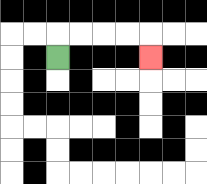{'start': '[2, 2]', 'end': '[6, 2]', 'path_directions': 'U,R,R,R,R,D', 'path_coordinates': '[[2, 2], [2, 1], [3, 1], [4, 1], [5, 1], [6, 1], [6, 2]]'}